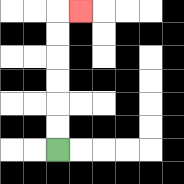{'start': '[2, 6]', 'end': '[3, 0]', 'path_directions': 'U,U,U,U,U,U,R', 'path_coordinates': '[[2, 6], [2, 5], [2, 4], [2, 3], [2, 2], [2, 1], [2, 0], [3, 0]]'}